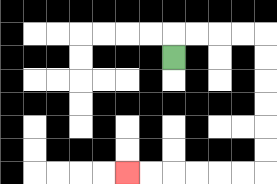{'start': '[7, 2]', 'end': '[5, 7]', 'path_directions': 'U,R,R,R,R,D,D,D,D,D,D,L,L,L,L,L,L', 'path_coordinates': '[[7, 2], [7, 1], [8, 1], [9, 1], [10, 1], [11, 1], [11, 2], [11, 3], [11, 4], [11, 5], [11, 6], [11, 7], [10, 7], [9, 7], [8, 7], [7, 7], [6, 7], [5, 7]]'}